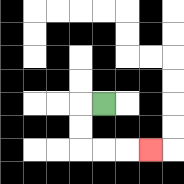{'start': '[4, 4]', 'end': '[6, 6]', 'path_directions': 'L,D,D,R,R,R', 'path_coordinates': '[[4, 4], [3, 4], [3, 5], [3, 6], [4, 6], [5, 6], [6, 6]]'}